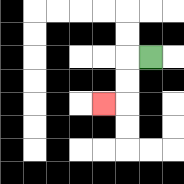{'start': '[6, 2]', 'end': '[4, 4]', 'path_directions': 'L,D,D,L', 'path_coordinates': '[[6, 2], [5, 2], [5, 3], [5, 4], [4, 4]]'}